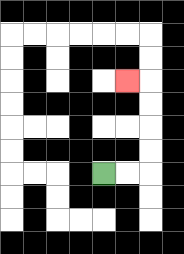{'start': '[4, 7]', 'end': '[5, 3]', 'path_directions': 'R,R,U,U,U,U,L', 'path_coordinates': '[[4, 7], [5, 7], [6, 7], [6, 6], [6, 5], [6, 4], [6, 3], [5, 3]]'}